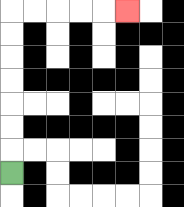{'start': '[0, 7]', 'end': '[5, 0]', 'path_directions': 'U,U,U,U,U,U,U,R,R,R,R,R', 'path_coordinates': '[[0, 7], [0, 6], [0, 5], [0, 4], [0, 3], [0, 2], [0, 1], [0, 0], [1, 0], [2, 0], [3, 0], [4, 0], [5, 0]]'}